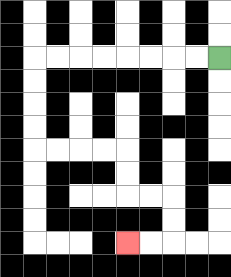{'start': '[9, 2]', 'end': '[5, 10]', 'path_directions': 'L,L,L,L,L,L,L,L,D,D,D,D,R,R,R,R,D,D,R,R,D,D,L,L', 'path_coordinates': '[[9, 2], [8, 2], [7, 2], [6, 2], [5, 2], [4, 2], [3, 2], [2, 2], [1, 2], [1, 3], [1, 4], [1, 5], [1, 6], [2, 6], [3, 6], [4, 6], [5, 6], [5, 7], [5, 8], [6, 8], [7, 8], [7, 9], [7, 10], [6, 10], [5, 10]]'}